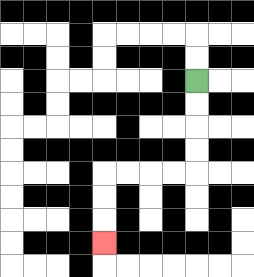{'start': '[8, 3]', 'end': '[4, 10]', 'path_directions': 'D,D,D,D,L,L,L,L,D,D,D', 'path_coordinates': '[[8, 3], [8, 4], [8, 5], [8, 6], [8, 7], [7, 7], [6, 7], [5, 7], [4, 7], [4, 8], [4, 9], [4, 10]]'}